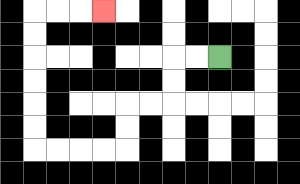{'start': '[9, 2]', 'end': '[4, 0]', 'path_directions': 'L,L,D,D,L,L,D,D,L,L,L,L,U,U,U,U,U,U,R,R,R', 'path_coordinates': '[[9, 2], [8, 2], [7, 2], [7, 3], [7, 4], [6, 4], [5, 4], [5, 5], [5, 6], [4, 6], [3, 6], [2, 6], [1, 6], [1, 5], [1, 4], [1, 3], [1, 2], [1, 1], [1, 0], [2, 0], [3, 0], [4, 0]]'}